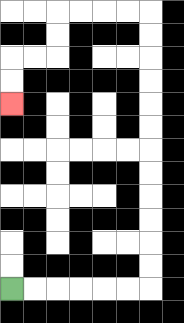{'start': '[0, 12]', 'end': '[0, 4]', 'path_directions': 'R,R,R,R,R,R,U,U,U,U,U,U,U,U,U,U,U,U,L,L,L,L,D,D,L,L,D,D', 'path_coordinates': '[[0, 12], [1, 12], [2, 12], [3, 12], [4, 12], [5, 12], [6, 12], [6, 11], [6, 10], [6, 9], [6, 8], [6, 7], [6, 6], [6, 5], [6, 4], [6, 3], [6, 2], [6, 1], [6, 0], [5, 0], [4, 0], [3, 0], [2, 0], [2, 1], [2, 2], [1, 2], [0, 2], [0, 3], [0, 4]]'}